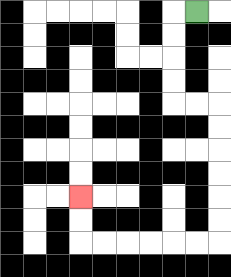{'start': '[8, 0]', 'end': '[3, 8]', 'path_directions': 'L,D,D,D,D,R,R,D,D,D,D,D,D,L,L,L,L,L,L,U,U', 'path_coordinates': '[[8, 0], [7, 0], [7, 1], [7, 2], [7, 3], [7, 4], [8, 4], [9, 4], [9, 5], [9, 6], [9, 7], [9, 8], [9, 9], [9, 10], [8, 10], [7, 10], [6, 10], [5, 10], [4, 10], [3, 10], [3, 9], [3, 8]]'}